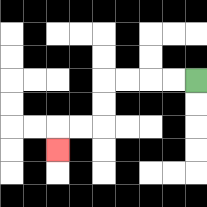{'start': '[8, 3]', 'end': '[2, 6]', 'path_directions': 'L,L,L,L,D,D,L,L,D', 'path_coordinates': '[[8, 3], [7, 3], [6, 3], [5, 3], [4, 3], [4, 4], [4, 5], [3, 5], [2, 5], [2, 6]]'}